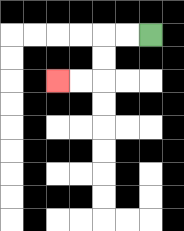{'start': '[6, 1]', 'end': '[2, 3]', 'path_directions': 'L,L,D,D,L,L', 'path_coordinates': '[[6, 1], [5, 1], [4, 1], [4, 2], [4, 3], [3, 3], [2, 3]]'}